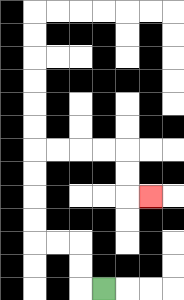{'start': '[4, 12]', 'end': '[6, 8]', 'path_directions': 'L,U,U,L,L,U,U,U,U,R,R,R,R,D,D,R', 'path_coordinates': '[[4, 12], [3, 12], [3, 11], [3, 10], [2, 10], [1, 10], [1, 9], [1, 8], [1, 7], [1, 6], [2, 6], [3, 6], [4, 6], [5, 6], [5, 7], [5, 8], [6, 8]]'}